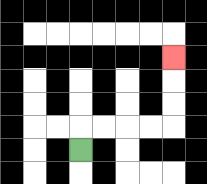{'start': '[3, 6]', 'end': '[7, 2]', 'path_directions': 'U,R,R,R,R,U,U,U', 'path_coordinates': '[[3, 6], [3, 5], [4, 5], [5, 5], [6, 5], [7, 5], [7, 4], [7, 3], [7, 2]]'}